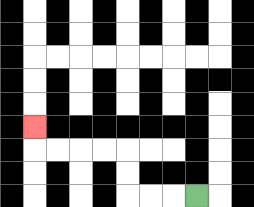{'start': '[8, 8]', 'end': '[1, 5]', 'path_directions': 'L,L,L,U,U,L,L,L,L,U', 'path_coordinates': '[[8, 8], [7, 8], [6, 8], [5, 8], [5, 7], [5, 6], [4, 6], [3, 6], [2, 6], [1, 6], [1, 5]]'}